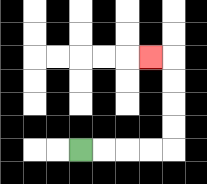{'start': '[3, 6]', 'end': '[6, 2]', 'path_directions': 'R,R,R,R,U,U,U,U,L', 'path_coordinates': '[[3, 6], [4, 6], [5, 6], [6, 6], [7, 6], [7, 5], [7, 4], [7, 3], [7, 2], [6, 2]]'}